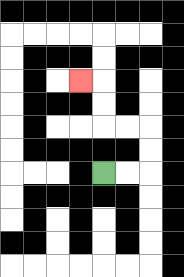{'start': '[4, 7]', 'end': '[3, 3]', 'path_directions': 'R,R,U,U,L,L,U,U,L', 'path_coordinates': '[[4, 7], [5, 7], [6, 7], [6, 6], [6, 5], [5, 5], [4, 5], [4, 4], [4, 3], [3, 3]]'}